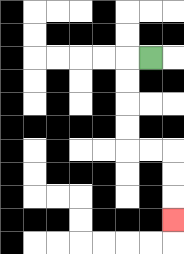{'start': '[6, 2]', 'end': '[7, 9]', 'path_directions': 'L,D,D,D,D,R,R,D,D,D', 'path_coordinates': '[[6, 2], [5, 2], [5, 3], [5, 4], [5, 5], [5, 6], [6, 6], [7, 6], [7, 7], [7, 8], [7, 9]]'}